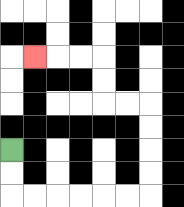{'start': '[0, 6]', 'end': '[1, 2]', 'path_directions': 'D,D,R,R,R,R,R,R,U,U,U,U,L,L,U,U,L,L,L', 'path_coordinates': '[[0, 6], [0, 7], [0, 8], [1, 8], [2, 8], [3, 8], [4, 8], [5, 8], [6, 8], [6, 7], [6, 6], [6, 5], [6, 4], [5, 4], [4, 4], [4, 3], [4, 2], [3, 2], [2, 2], [1, 2]]'}